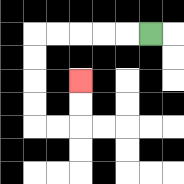{'start': '[6, 1]', 'end': '[3, 3]', 'path_directions': 'L,L,L,L,L,D,D,D,D,R,R,U,U', 'path_coordinates': '[[6, 1], [5, 1], [4, 1], [3, 1], [2, 1], [1, 1], [1, 2], [1, 3], [1, 4], [1, 5], [2, 5], [3, 5], [3, 4], [3, 3]]'}